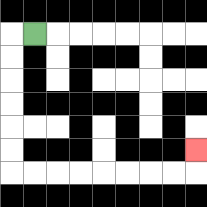{'start': '[1, 1]', 'end': '[8, 6]', 'path_directions': 'L,D,D,D,D,D,D,R,R,R,R,R,R,R,R,U', 'path_coordinates': '[[1, 1], [0, 1], [0, 2], [0, 3], [0, 4], [0, 5], [0, 6], [0, 7], [1, 7], [2, 7], [3, 7], [4, 7], [5, 7], [6, 7], [7, 7], [8, 7], [8, 6]]'}